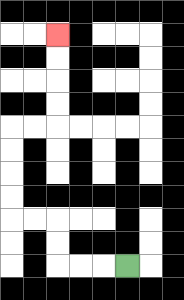{'start': '[5, 11]', 'end': '[2, 1]', 'path_directions': 'L,L,L,U,U,L,L,U,U,U,U,R,R,U,U,U,U', 'path_coordinates': '[[5, 11], [4, 11], [3, 11], [2, 11], [2, 10], [2, 9], [1, 9], [0, 9], [0, 8], [0, 7], [0, 6], [0, 5], [1, 5], [2, 5], [2, 4], [2, 3], [2, 2], [2, 1]]'}